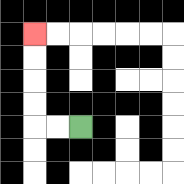{'start': '[3, 5]', 'end': '[1, 1]', 'path_directions': 'L,L,U,U,U,U', 'path_coordinates': '[[3, 5], [2, 5], [1, 5], [1, 4], [1, 3], [1, 2], [1, 1]]'}